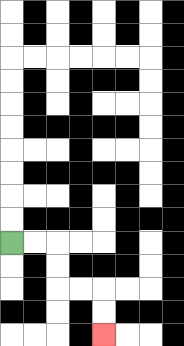{'start': '[0, 10]', 'end': '[4, 14]', 'path_directions': 'R,R,D,D,R,R,D,D', 'path_coordinates': '[[0, 10], [1, 10], [2, 10], [2, 11], [2, 12], [3, 12], [4, 12], [4, 13], [4, 14]]'}